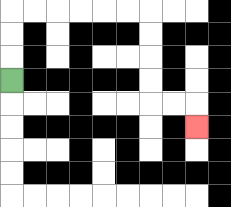{'start': '[0, 3]', 'end': '[8, 5]', 'path_directions': 'U,U,U,R,R,R,R,R,R,D,D,D,D,R,R,D', 'path_coordinates': '[[0, 3], [0, 2], [0, 1], [0, 0], [1, 0], [2, 0], [3, 0], [4, 0], [5, 0], [6, 0], [6, 1], [6, 2], [6, 3], [6, 4], [7, 4], [8, 4], [8, 5]]'}